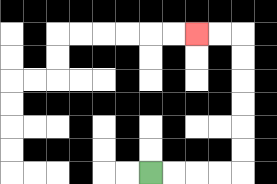{'start': '[6, 7]', 'end': '[8, 1]', 'path_directions': 'R,R,R,R,U,U,U,U,U,U,L,L', 'path_coordinates': '[[6, 7], [7, 7], [8, 7], [9, 7], [10, 7], [10, 6], [10, 5], [10, 4], [10, 3], [10, 2], [10, 1], [9, 1], [8, 1]]'}